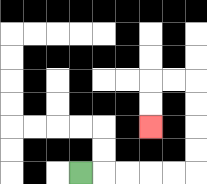{'start': '[3, 7]', 'end': '[6, 5]', 'path_directions': 'R,R,R,R,R,U,U,U,U,L,L,D,D', 'path_coordinates': '[[3, 7], [4, 7], [5, 7], [6, 7], [7, 7], [8, 7], [8, 6], [8, 5], [8, 4], [8, 3], [7, 3], [6, 3], [6, 4], [6, 5]]'}